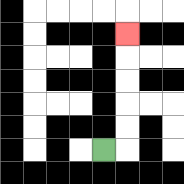{'start': '[4, 6]', 'end': '[5, 1]', 'path_directions': 'R,U,U,U,U,U', 'path_coordinates': '[[4, 6], [5, 6], [5, 5], [5, 4], [5, 3], [5, 2], [5, 1]]'}